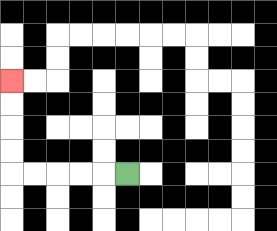{'start': '[5, 7]', 'end': '[0, 3]', 'path_directions': 'L,L,L,L,L,U,U,U,U', 'path_coordinates': '[[5, 7], [4, 7], [3, 7], [2, 7], [1, 7], [0, 7], [0, 6], [0, 5], [0, 4], [0, 3]]'}